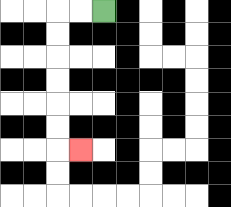{'start': '[4, 0]', 'end': '[3, 6]', 'path_directions': 'L,L,D,D,D,D,D,D,R', 'path_coordinates': '[[4, 0], [3, 0], [2, 0], [2, 1], [2, 2], [2, 3], [2, 4], [2, 5], [2, 6], [3, 6]]'}